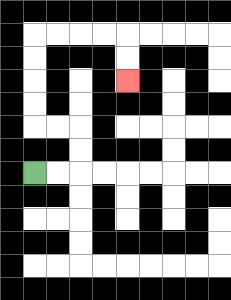{'start': '[1, 7]', 'end': '[5, 3]', 'path_directions': 'R,R,U,U,L,L,U,U,U,U,R,R,R,R,D,D', 'path_coordinates': '[[1, 7], [2, 7], [3, 7], [3, 6], [3, 5], [2, 5], [1, 5], [1, 4], [1, 3], [1, 2], [1, 1], [2, 1], [3, 1], [4, 1], [5, 1], [5, 2], [5, 3]]'}